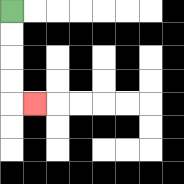{'start': '[0, 0]', 'end': '[1, 4]', 'path_directions': 'D,D,D,D,R', 'path_coordinates': '[[0, 0], [0, 1], [0, 2], [0, 3], [0, 4], [1, 4]]'}